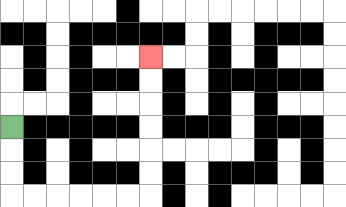{'start': '[0, 5]', 'end': '[6, 2]', 'path_directions': 'D,D,D,R,R,R,R,R,R,U,U,U,U,U,U', 'path_coordinates': '[[0, 5], [0, 6], [0, 7], [0, 8], [1, 8], [2, 8], [3, 8], [4, 8], [5, 8], [6, 8], [6, 7], [6, 6], [6, 5], [6, 4], [6, 3], [6, 2]]'}